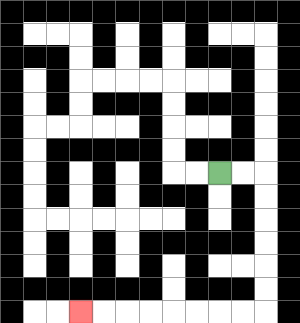{'start': '[9, 7]', 'end': '[3, 13]', 'path_directions': 'R,R,D,D,D,D,D,D,L,L,L,L,L,L,L,L', 'path_coordinates': '[[9, 7], [10, 7], [11, 7], [11, 8], [11, 9], [11, 10], [11, 11], [11, 12], [11, 13], [10, 13], [9, 13], [8, 13], [7, 13], [6, 13], [5, 13], [4, 13], [3, 13]]'}